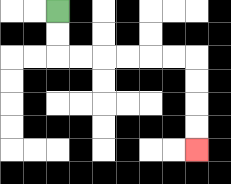{'start': '[2, 0]', 'end': '[8, 6]', 'path_directions': 'D,D,R,R,R,R,R,R,D,D,D,D', 'path_coordinates': '[[2, 0], [2, 1], [2, 2], [3, 2], [4, 2], [5, 2], [6, 2], [7, 2], [8, 2], [8, 3], [8, 4], [8, 5], [8, 6]]'}